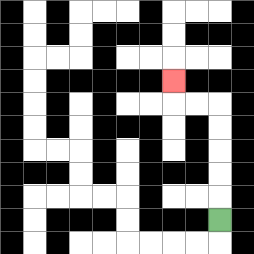{'start': '[9, 9]', 'end': '[7, 3]', 'path_directions': 'U,U,U,U,U,L,L,U', 'path_coordinates': '[[9, 9], [9, 8], [9, 7], [9, 6], [9, 5], [9, 4], [8, 4], [7, 4], [7, 3]]'}